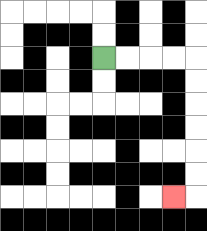{'start': '[4, 2]', 'end': '[7, 8]', 'path_directions': 'R,R,R,R,D,D,D,D,D,D,L', 'path_coordinates': '[[4, 2], [5, 2], [6, 2], [7, 2], [8, 2], [8, 3], [8, 4], [8, 5], [8, 6], [8, 7], [8, 8], [7, 8]]'}